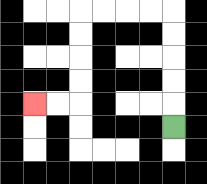{'start': '[7, 5]', 'end': '[1, 4]', 'path_directions': 'U,U,U,U,U,L,L,L,L,D,D,D,D,L,L', 'path_coordinates': '[[7, 5], [7, 4], [7, 3], [7, 2], [7, 1], [7, 0], [6, 0], [5, 0], [4, 0], [3, 0], [3, 1], [3, 2], [3, 3], [3, 4], [2, 4], [1, 4]]'}